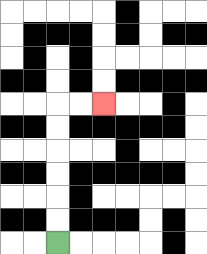{'start': '[2, 10]', 'end': '[4, 4]', 'path_directions': 'U,U,U,U,U,U,R,R', 'path_coordinates': '[[2, 10], [2, 9], [2, 8], [2, 7], [2, 6], [2, 5], [2, 4], [3, 4], [4, 4]]'}